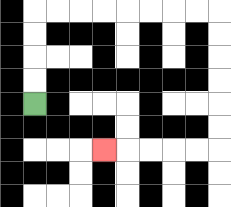{'start': '[1, 4]', 'end': '[4, 6]', 'path_directions': 'U,U,U,U,R,R,R,R,R,R,R,R,D,D,D,D,D,D,L,L,L,L,L', 'path_coordinates': '[[1, 4], [1, 3], [1, 2], [1, 1], [1, 0], [2, 0], [3, 0], [4, 0], [5, 0], [6, 0], [7, 0], [8, 0], [9, 0], [9, 1], [9, 2], [9, 3], [9, 4], [9, 5], [9, 6], [8, 6], [7, 6], [6, 6], [5, 6], [4, 6]]'}